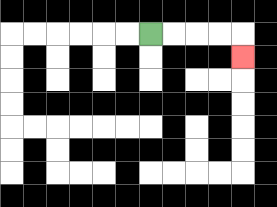{'start': '[6, 1]', 'end': '[10, 2]', 'path_directions': 'R,R,R,R,D', 'path_coordinates': '[[6, 1], [7, 1], [8, 1], [9, 1], [10, 1], [10, 2]]'}